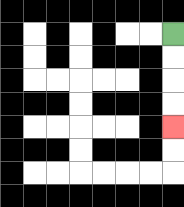{'start': '[7, 1]', 'end': '[7, 5]', 'path_directions': 'D,D,D,D', 'path_coordinates': '[[7, 1], [7, 2], [7, 3], [7, 4], [7, 5]]'}